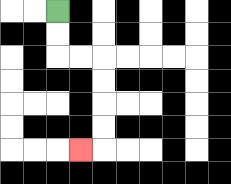{'start': '[2, 0]', 'end': '[3, 6]', 'path_directions': 'D,D,R,R,D,D,D,D,L', 'path_coordinates': '[[2, 0], [2, 1], [2, 2], [3, 2], [4, 2], [4, 3], [4, 4], [4, 5], [4, 6], [3, 6]]'}